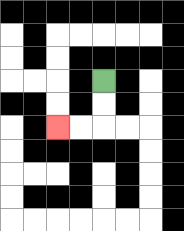{'start': '[4, 3]', 'end': '[2, 5]', 'path_directions': 'D,D,L,L', 'path_coordinates': '[[4, 3], [4, 4], [4, 5], [3, 5], [2, 5]]'}